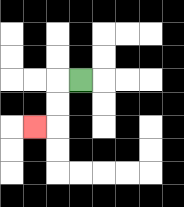{'start': '[3, 3]', 'end': '[1, 5]', 'path_directions': 'L,D,D,L', 'path_coordinates': '[[3, 3], [2, 3], [2, 4], [2, 5], [1, 5]]'}